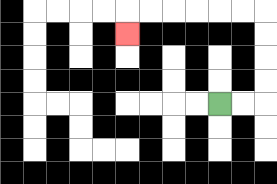{'start': '[9, 4]', 'end': '[5, 1]', 'path_directions': 'R,R,U,U,U,U,L,L,L,L,L,L,D', 'path_coordinates': '[[9, 4], [10, 4], [11, 4], [11, 3], [11, 2], [11, 1], [11, 0], [10, 0], [9, 0], [8, 0], [7, 0], [6, 0], [5, 0], [5, 1]]'}